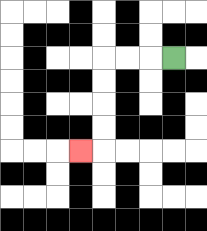{'start': '[7, 2]', 'end': '[3, 6]', 'path_directions': 'L,L,L,D,D,D,D,L', 'path_coordinates': '[[7, 2], [6, 2], [5, 2], [4, 2], [4, 3], [4, 4], [4, 5], [4, 6], [3, 6]]'}